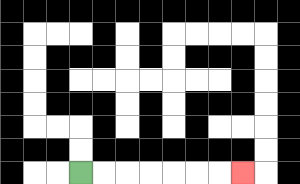{'start': '[3, 7]', 'end': '[10, 7]', 'path_directions': 'R,R,R,R,R,R,R', 'path_coordinates': '[[3, 7], [4, 7], [5, 7], [6, 7], [7, 7], [8, 7], [9, 7], [10, 7]]'}